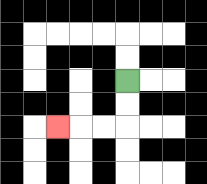{'start': '[5, 3]', 'end': '[2, 5]', 'path_directions': 'D,D,L,L,L', 'path_coordinates': '[[5, 3], [5, 4], [5, 5], [4, 5], [3, 5], [2, 5]]'}